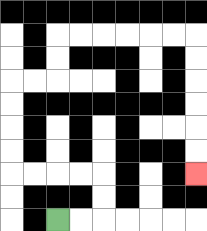{'start': '[2, 9]', 'end': '[8, 7]', 'path_directions': 'R,R,U,U,L,L,L,L,U,U,U,U,R,R,U,U,R,R,R,R,R,R,D,D,D,D,D,D', 'path_coordinates': '[[2, 9], [3, 9], [4, 9], [4, 8], [4, 7], [3, 7], [2, 7], [1, 7], [0, 7], [0, 6], [0, 5], [0, 4], [0, 3], [1, 3], [2, 3], [2, 2], [2, 1], [3, 1], [4, 1], [5, 1], [6, 1], [7, 1], [8, 1], [8, 2], [8, 3], [8, 4], [8, 5], [8, 6], [8, 7]]'}